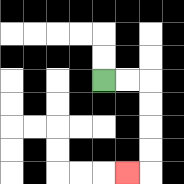{'start': '[4, 3]', 'end': '[5, 7]', 'path_directions': 'R,R,D,D,D,D,L', 'path_coordinates': '[[4, 3], [5, 3], [6, 3], [6, 4], [6, 5], [6, 6], [6, 7], [5, 7]]'}